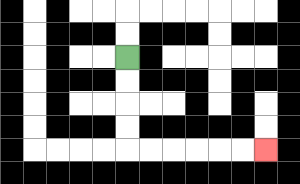{'start': '[5, 2]', 'end': '[11, 6]', 'path_directions': 'D,D,D,D,R,R,R,R,R,R', 'path_coordinates': '[[5, 2], [5, 3], [5, 4], [5, 5], [5, 6], [6, 6], [7, 6], [8, 6], [9, 6], [10, 6], [11, 6]]'}